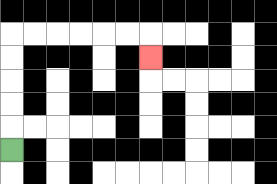{'start': '[0, 6]', 'end': '[6, 2]', 'path_directions': 'U,U,U,U,U,R,R,R,R,R,R,D', 'path_coordinates': '[[0, 6], [0, 5], [0, 4], [0, 3], [0, 2], [0, 1], [1, 1], [2, 1], [3, 1], [4, 1], [5, 1], [6, 1], [6, 2]]'}